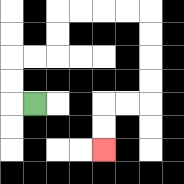{'start': '[1, 4]', 'end': '[4, 6]', 'path_directions': 'L,U,U,R,R,U,U,R,R,R,R,D,D,D,D,L,L,D,D', 'path_coordinates': '[[1, 4], [0, 4], [0, 3], [0, 2], [1, 2], [2, 2], [2, 1], [2, 0], [3, 0], [4, 0], [5, 0], [6, 0], [6, 1], [6, 2], [6, 3], [6, 4], [5, 4], [4, 4], [4, 5], [4, 6]]'}